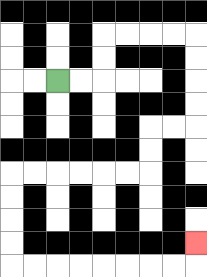{'start': '[2, 3]', 'end': '[8, 10]', 'path_directions': 'R,R,U,U,R,R,R,R,D,D,D,D,L,L,D,D,L,L,L,L,L,L,D,D,D,D,R,R,R,R,R,R,R,R,U', 'path_coordinates': '[[2, 3], [3, 3], [4, 3], [4, 2], [4, 1], [5, 1], [6, 1], [7, 1], [8, 1], [8, 2], [8, 3], [8, 4], [8, 5], [7, 5], [6, 5], [6, 6], [6, 7], [5, 7], [4, 7], [3, 7], [2, 7], [1, 7], [0, 7], [0, 8], [0, 9], [0, 10], [0, 11], [1, 11], [2, 11], [3, 11], [4, 11], [5, 11], [6, 11], [7, 11], [8, 11], [8, 10]]'}